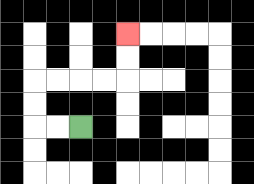{'start': '[3, 5]', 'end': '[5, 1]', 'path_directions': 'L,L,U,U,R,R,R,R,U,U', 'path_coordinates': '[[3, 5], [2, 5], [1, 5], [1, 4], [1, 3], [2, 3], [3, 3], [4, 3], [5, 3], [5, 2], [5, 1]]'}